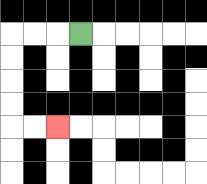{'start': '[3, 1]', 'end': '[2, 5]', 'path_directions': 'L,L,L,D,D,D,D,R,R', 'path_coordinates': '[[3, 1], [2, 1], [1, 1], [0, 1], [0, 2], [0, 3], [0, 4], [0, 5], [1, 5], [2, 5]]'}